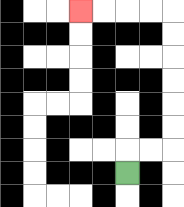{'start': '[5, 7]', 'end': '[3, 0]', 'path_directions': 'U,R,R,U,U,U,U,U,U,L,L,L,L', 'path_coordinates': '[[5, 7], [5, 6], [6, 6], [7, 6], [7, 5], [7, 4], [7, 3], [7, 2], [7, 1], [7, 0], [6, 0], [5, 0], [4, 0], [3, 0]]'}